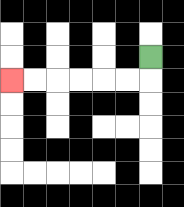{'start': '[6, 2]', 'end': '[0, 3]', 'path_directions': 'D,L,L,L,L,L,L', 'path_coordinates': '[[6, 2], [6, 3], [5, 3], [4, 3], [3, 3], [2, 3], [1, 3], [0, 3]]'}